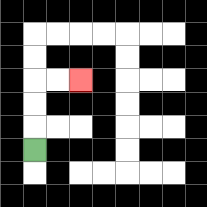{'start': '[1, 6]', 'end': '[3, 3]', 'path_directions': 'U,U,U,R,R', 'path_coordinates': '[[1, 6], [1, 5], [1, 4], [1, 3], [2, 3], [3, 3]]'}